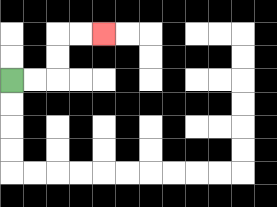{'start': '[0, 3]', 'end': '[4, 1]', 'path_directions': 'R,R,U,U,R,R', 'path_coordinates': '[[0, 3], [1, 3], [2, 3], [2, 2], [2, 1], [3, 1], [4, 1]]'}